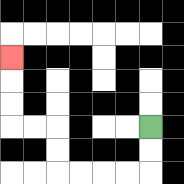{'start': '[6, 5]', 'end': '[0, 2]', 'path_directions': 'D,D,L,L,L,L,U,U,L,L,U,U,U', 'path_coordinates': '[[6, 5], [6, 6], [6, 7], [5, 7], [4, 7], [3, 7], [2, 7], [2, 6], [2, 5], [1, 5], [0, 5], [0, 4], [0, 3], [0, 2]]'}